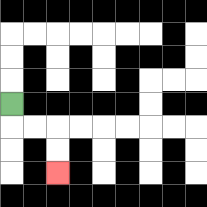{'start': '[0, 4]', 'end': '[2, 7]', 'path_directions': 'D,R,R,D,D', 'path_coordinates': '[[0, 4], [0, 5], [1, 5], [2, 5], [2, 6], [2, 7]]'}